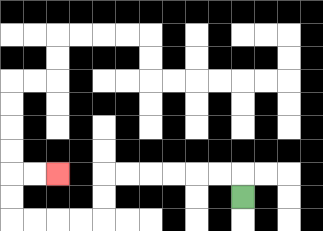{'start': '[10, 8]', 'end': '[2, 7]', 'path_directions': 'U,L,L,L,L,L,L,D,D,L,L,L,L,U,U,R,R', 'path_coordinates': '[[10, 8], [10, 7], [9, 7], [8, 7], [7, 7], [6, 7], [5, 7], [4, 7], [4, 8], [4, 9], [3, 9], [2, 9], [1, 9], [0, 9], [0, 8], [0, 7], [1, 7], [2, 7]]'}